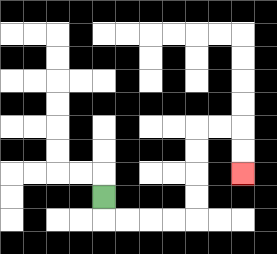{'start': '[4, 8]', 'end': '[10, 7]', 'path_directions': 'D,R,R,R,R,U,U,U,U,R,R,D,D', 'path_coordinates': '[[4, 8], [4, 9], [5, 9], [6, 9], [7, 9], [8, 9], [8, 8], [8, 7], [8, 6], [8, 5], [9, 5], [10, 5], [10, 6], [10, 7]]'}